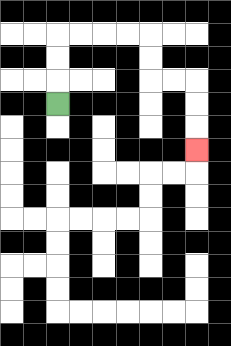{'start': '[2, 4]', 'end': '[8, 6]', 'path_directions': 'U,U,U,R,R,R,R,D,D,R,R,D,D,D', 'path_coordinates': '[[2, 4], [2, 3], [2, 2], [2, 1], [3, 1], [4, 1], [5, 1], [6, 1], [6, 2], [6, 3], [7, 3], [8, 3], [8, 4], [8, 5], [8, 6]]'}